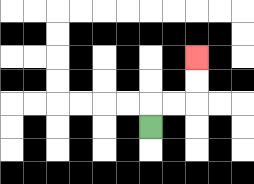{'start': '[6, 5]', 'end': '[8, 2]', 'path_directions': 'U,R,R,U,U', 'path_coordinates': '[[6, 5], [6, 4], [7, 4], [8, 4], [8, 3], [8, 2]]'}